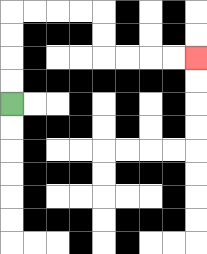{'start': '[0, 4]', 'end': '[8, 2]', 'path_directions': 'U,U,U,U,R,R,R,R,D,D,R,R,R,R', 'path_coordinates': '[[0, 4], [0, 3], [0, 2], [0, 1], [0, 0], [1, 0], [2, 0], [3, 0], [4, 0], [4, 1], [4, 2], [5, 2], [6, 2], [7, 2], [8, 2]]'}